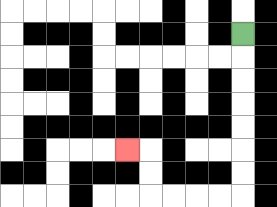{'start': '[10, 1]', 'end': '[5, 6]', 'path_directions': 'D,D,D,D,D,D,D,L,L,L,L,U,U,L', 'path_coordinates': '[[10, 1], [10, 2], [10, 3], [10, 4], [10, 5], [10, 6], [10, 7], [10, 8], [9, 8], [8, 8], [7, 8], [6, 8], [6, 7], [6, 6], [5, 6]]'}